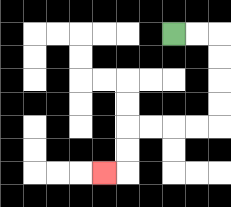{'start': '[7, 1]', 'end': '[4, 7]', 'path_directions': 'R,R,D,D,D,D,L,L,L,L,D,D,L', 'path_coordinates': '[[7, 1], [8, 1], [9, 1], [9, 2], [9, 3], [9, 4], [9, 5], [8, 5], [7, 5], [6, 5], [5, 5], [5, 6], [5, 7], [4, 7]]'}